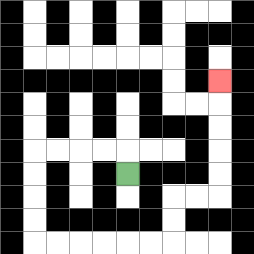{'start': '[5, 7]', 'end': '[9, 3]', 'path_directions': 'U,L,L,L,L,D,D,D,D,R,R,R,R,R,R,U,U,R,R,U,U,U,U,U', 'path_coordinates': '[[5, 7], [5, 6], [4, 6], [3, 6], [2, 6], [1, 6], [1, 7], [1, 8], [1, 9], [1, 10], [2, 10], [3, 10], [4, 10], [5, 10], [6, 10], [7, 10], [7, 9], [7, 8], [8, 8], [9, 8], [9, 7], [9, 6], [9, 5], [9, 4], [9, 3]]'}